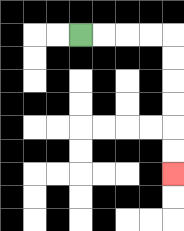{'start': '[3, 1]', 'end': '[7, 7]', 'path_directions': 'R,R,R,R,D,D,D,D,D,D', 'path_coordinates': '[[3, 1], [4, 1], [5, 1], [6, 1], [7, 1], [7, 2], [7, 3], [7, 4], [7, 5], [7, 6], [7, 7]]'}